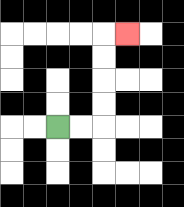{'start': '[2, 5]', 'end': '[5, 1]', 'path_directions': 'R,R,U,U,U,U,R', 'path_coordinates': '[[2, 5], [3, 5], [4, 5], [4, 4], [4, 3], [4, 2], [4, 1], [5, 1]]'}